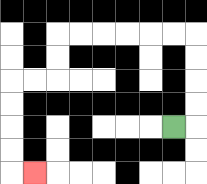{'start': '[7, 5]', 'end': '[1, 7]', 'path_directions': 'R,U,U,U,U,L,L,L,L,L,L,D,D,L,L,D,D,D,D,R', 'path_coordinates': '[[7, 5], [8, 5], [8, 4], [8, 3], [8, 2], [8, 1], [7, 1], [6, 1], [5, 1], [4, 1], [3, 1], [2, 1], [2, 2], [2, 3], [1, 3], [0, 3], [0, 4], [0, 5], [0, 6], [0, 7], [1, 7]]'}